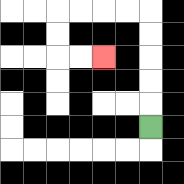{'start': '[6, 5]', 'end': '[4, 2]', 'path_directions': 'U,U,U,U,U,L,L,L,L,D,D,R,R', 'path_coordinates': '[[6, 5], [6, 4], [6, 3], [6, 2], [6, 1], [6, 0], [5, 0], [4, 0], [3, 0], [2, 0], [2, 1], [2, 2], [3, 2], [4, 2]]'}